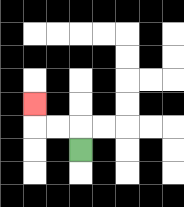{'start': '[3, 6]', 'end': '[1, 4]', 'path_directions': 'U,L,L,U', 'path_coordinates': '[[3, 6], [3, 5], [2, 5], [1, 5], [1, 4]]'}